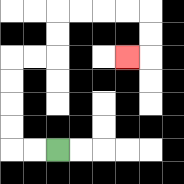{'start': '[2, 6]', 'end': '[5, 2]', 'path_directions': 'L,L,U,U,U,U,R,R,U,U,R,R,R,R,D,D,L', 'path_coordinates': '[[2, 6], [1, 6], [0, 6], [0, 5], [0, 4], [0, 3], [0, 2], [1, 2], [2, 2], [2, 1], [2, 0], [3, 0], [4, 0], [5, 0], [6, 0], [6, 1], [6, 2], [5, 2]]'}